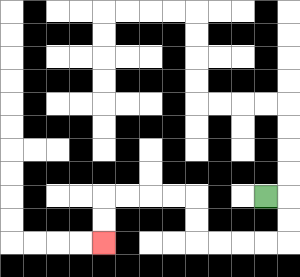{'start': '[11, 8]', 'end': '[4, 10]', 'path_directions': 'R,D,D,L,L,L,L,U,U,L,L,L,L,D,D', 'path_coordinates': '[[11, 8], [12, 8], [12, 9], [12, 10], [11, 10], [10, 10], [9, 10], [8, 10], [8, 9], [8, 8], [7, 8], [6, 8], [5, 8], [4, 8], [4, 9], [4, 10]]'}